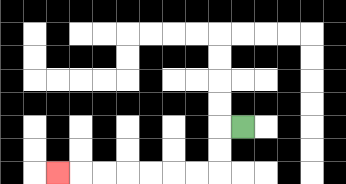{'start': '[10, 5]', 'end': '[2, 7]', 'path_directions': 'L,D,D,L,L,L,L,L,L,L', 'path_coordinates': '[[10, 5], [9, 5], [9, 6], [9, 7], [8, 7], [7, 7], [6, 7], [5, 7], [4, 7], [3, 7], [2, 7]]'}